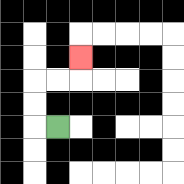{'start': '[2, 5]', 'end': '[3, 2]', 'path_directions': 'L,U,U,R,R,U', 'path_coordinates': '[[2, 5], [1, 5], [1, 4], [1, 3], [2, 3], [3, 3], [3, 2]]'}